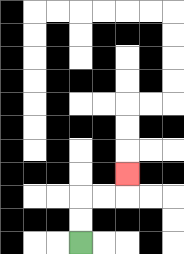{'start': '[3, 10]', 'end': '[5, 7]', 'path_directions': 'U,U,R,R,U', 'path_coordinates': '[[3, 10], [3, 9], [3, 8], [4, 8], [5, 8], [5, 7]]'}